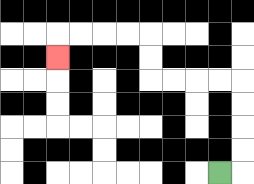{'start': '[9, 7]', 'end': '[2, 2]', 'path_directions': 'R,U,U,U,U,L,L,L,L,U,U,L,L,L,L,D', 'path_coordinates': '[[9, 7], [10, 7], [10, 6], [10, 5], [10, 4], [10, 3], [9, 3], [8, 3], [7, 3], [6, 3], [6, 2], [6, 1], [5, 1], [4, 1], [3, 1], [2, 1], [2, 2]]'}